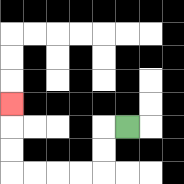{'start': '[5, 5]', 'end': '[0, 4]', 'path_directions': 'L,D,D,L,L,L,L,U,U,U', 'path_coordinates': '[[5, 5], [4, 5], [4, 6], [4, 7], [3, 7], [2, 7], [1, 7], [0, 7], [0, 6], [0, 5], [0, 4]]'}